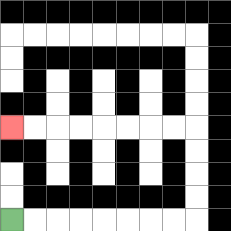{'start': '[0, 9]', 'end': '[0, 5]', 'path_directions': 'R,R,R,R,R,R,R,R,U,U,U,U,L,L,L,L,L,L,L,L', 'path_coordinates': '[[0, 9], [1, 9], [2, 9], [3, 9], [4, 9], [5, 9], [6, 9], [7, 9], [8, 9], [8, 8], [8, 7], [8, 6], [8, 5], [7, 5], [6, 5], [5, 5], [4, 5], [3, 5], [2, 5], [1, 5], [0, 5]]'}